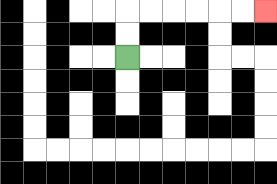{'start': '[5, 2]', 'end': '[11, 0]', 'path_directions': 'U,U,R,R,R,R,R,R', 'path_coordinates': '[[5, 2], [5, 1], [5, 0], [6, 0], [7, 0], [8, 0], [9, 0], [10, 0], [11, 0]]'}